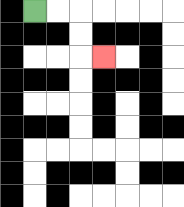{'start': '[1, 0]', 'end': '[4, 2]', 'path_directions': 'R,R,D,D,R', 'path_coordinates': '[[1, 0], [2, 0], [3, 0], [3, 1], [3, 2], [4, 2]]'}